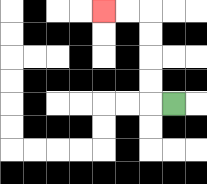{'start': '[7, 4]', 'end': '[4, 0]', 'path_directions': 'L,U,U,U,U,L,L', 'path_coordinates': '[[7, 4], [6, 4], [6, 3], [6, 2], [6, 1], [6, 0], [5, 0], [4, 0]]'}